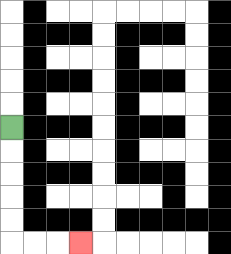{'start': '[0, 5]', 'end': '[3, 10]', 'path_directions': 'D,D,D,D,D,R,R,R', 'path_coordinates': '[[0, 5], [0, 6], [0, 7], [0, 8], [0, 9], [0, 10], [1, 10], [2, 10], [3, 10]]'}